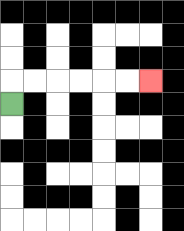{'start': '[0, 4]', 'end': '[6, 3]', 'path_directions': 'U,R,R,R,R,R,R', 'path_coordinates': '[[0, 4], [0, 3], [1, 3], [2, 3], [3, 3], [4, 3], [5, 3], [6, 3]]'}